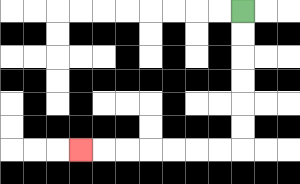{'start': '[10, 0]', 'end': '[3, 6]', 'path_directions': 'D,D,D,D,D,D,L,L,L,L,L,L,L', 'path_coordinates': '[[10, 0], [10, 1], [10, 2], [10, 3], [10, 4], [10, 5], [10, 6], [9, 6], [8, 6], [7, 6], [6, 6], [5, 6], [4, 6], [3, 6]]'}